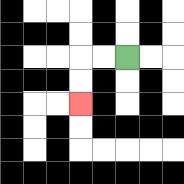{'start': '[5, 2]', 'end': '[3, 4]', 'path_directions': 'L,L,D,D', 'path_coordinates': '[[5, 2], [4, 2], [3, 2], [3, 3], [3, 4]]'}